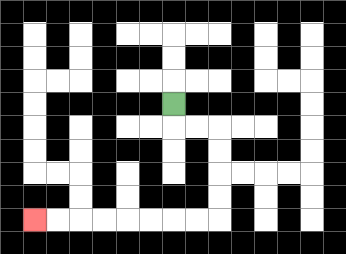{'start': '[7, 4]', 'end': '[1, 9]', 'path_directions': 'D,R,R,D,D,D,D,L,L,L,L,L,L,L,L', 'path_coordinates': '[[7, 4], [7, 5], [8, 5], [9, 5], [9, 6], [9, 7], [9, 8], [9, 9], [8, 9], [7, 9], [6, 9], [5, 9], [4, 9], [3, 9], [2, 9], [1, 9]]'}